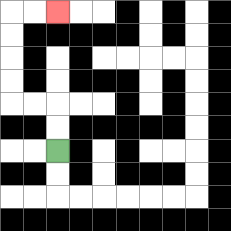{'start': '[2, 6]', 'end': '[2, 0]', 'path_directions': 'U,U,L,L,U,U,U,U,R,R', 'path_coordinates': '[[2, 6], [2, 5], [2, 4], [1, 4], [0, 4], [0, 3], [0, 2], [0, 1], [0, 0], [1, 0], [2, 0]]'}